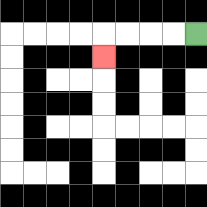{'start': '[8, 1]', 'end': '[4, 2]', 'path_directions': 'L,L,L,L,D', 'path_coordinates': '[[8, 1], [7, 1], [6, 1], [5, 1], [4, 1], [4, 2]]'}